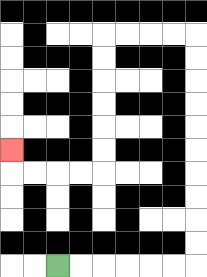{'start': '[2, 11]', 'end': '[0, 6]', 'path_directions': 'R,R,R,R,R,R,U,U,U,U,U,U,U,U,U,U,L,L,L,L,D,D,D,D,D,D,L,L,L,L,U', 'path_coordinates': '[[2, 11], [3, 11], [4, 11], [5, 11], [6, 11], [7, 11], [8, 11], [8, 10], [8, 9], [8, 8], [8, 7], [8, 6], [8, 5], [8, 4], [8, 3], [8, 2], [8, 1], [7, 1], [6, 1], [5, 1], [4, 1], [4, 2], [4, 3], [4, 4], [4, 5], [4, 6], [4, 7], [3, 7], [2, 7], [1, 7], [0, 7], [0, 6]]'}